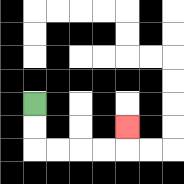{'start': '[1, 4]', 'end': '[5, 5]', 'path_directions': 'D,D,R,R,R,R,U', 'path_coordinates': '[[1, 4], [1, 5], [1, 6], [2, 6], [3, 6], [4, 6], [5, 6], [5, 5]]'}